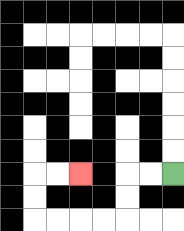{'start': '[7, 7]', 'end': '[3, 7]', 'path_directions': 'L,L,D,D,L,L,L,L,U,U,R,R', 'path_coordinates': '[[7, 7], [6, 7], [5, 7], [5, 8], [5, 9], [4, 9], [3, 9], [2, 9], [1, 9], [1, 8], [1, 7], [2, 7], [3, 7]]'}